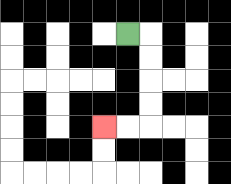{'start': '[5, 1]', 'end': '[4, 5]', 'path_directions': 'R,D,D,D,D,L,L', 'path_coordinates': '[[5, 1], [6, 1], [6, 2], [6, 3], [6, 4], [6, 5], [5, 5], [4, 5]]'}